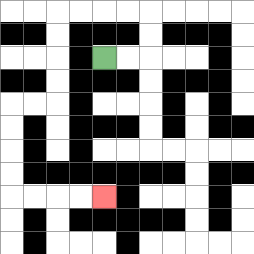{'start': '[4, 2]', 'end': '[4, 8]', 'path_directions': 'R,R,U,U,L,L,L,L,D,D,D,D,L,L,D,D,D,D,R,R,R,R', 'path_coordinates': '[[4, 2], [5, 2], [6, 2], [6, 1], [6, 0], [5, 0], [4, 0], [3, 0], [2, 0], [2, 1], [2, 2], [2, 3], [2, 4], [1, 4], [0, 4], [0, 5], [0, 6], [0, 7], [0, 8], [1, 8], [2, 8], [3, 8], [4, 8]]'}